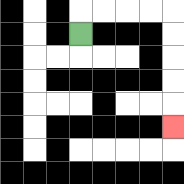{'start': '[3, 1]', 'end': '[7, 5]', 'path_directions': 'U,R,R,R,R,D,D,D,D,D', 'path_coordinates': '[[3, 1], [3, 0], [4, 0], [5, 0], [6, 0], [7, 0], [7, 1], [7, 2], [7, 3], [7, 4], [7, 5]]'}